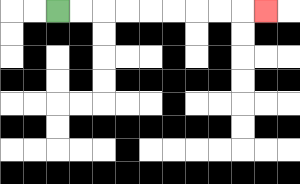{'start': '[2, 0]', 'end': '[11, 0]', 'path_directions': 'R,R,R,R,R,R,R,R,R', 'path_coordinates': '[[2, 0], [3, 0], [4, 0], [5, 0], [6, 0], [7, 0], [8, 0], [9, 0], [10, 0], [11, 0]]'}